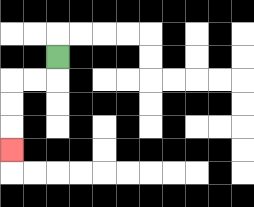{'start': '[2, 2]', 'end': '[0, 6]', 'path_directions': 'D,L,L,D,D,D', 'path_coordinates': '[[2, 2], [2, 3], [1, 3], [0, 3], [0, 4], [0, 5], [0, 6]]'}